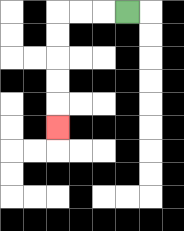{'start': '[5, 0]', 'end': '[2, 5]', 'path_directions': 'L,L,L,D,D,D,D,D', 'path_coordinates': '[[5, 0], [4, 0], [3, 0], [2, 0], [2, 1], [2, 2], [2, 3], [2, 4], [2, 5]]'}